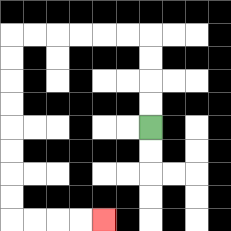{'start': '[6, 5]', 'end': '[4, 9]', 'path_directions': 'U,U,U,U,L,L,L,L,L,L,D,D,D,D,D,D,D,D,R,R,R,R', 'path_coordinates': '[[6, 5], [6, 4], [6, 3], [6, 2], [6, 1], [5, 1], [4, 1], [3, 1], [2, 1], [1, 1], [0, 1], [0, 2], [0, 3], [0, 4], [0, 5], [0, 6], [0, 7], [0, 8], [0, 9], [1, 9], [2, 9], [3, 9], [4, 9]]'}